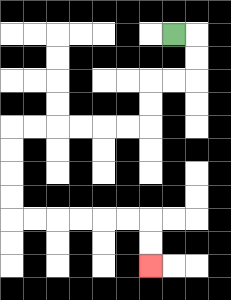{'start': '[7, 1]', 'end': '[6, 11]', 'path_directions': 'R,D,D,L,L,D,D,L,L,L,L,L,L,D,D,D,D,R,R,R,R,R,R,D,D', 'path_coordinates': '[[7, 1], [8, 1], [8, 2], [8, 3], [7, 3], [6, 3], [6, 4], [6, 5], [5, 5], [4, 5], [3, 5], [2, 5], [1, 5], [0, 5], [0, 6], [0, 7], [0, 8], [0, 9], [1, 9], [2, 9], [3, 9], [4, 9], [5, 9], [6, 9], [6, 10], [6, 11]]'}